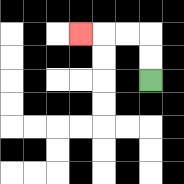{'start': '[6, 3]', 'end': '[3, 1]', 'path_directions': 'U,U,L,L,L', 'path_coordinates': '[[6, 3], [6, 2], [6, 1], [5, 1], [4, 1], [3, 1]]'}